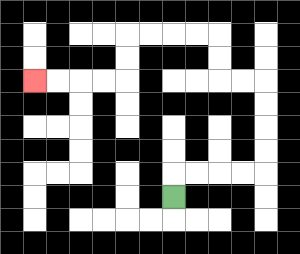{'start': '[7, 8]', 'end': '[1, 3]', 'path_directions': 'U,R,R,R,R,U,U,U,U,L,L,U,U,L,L,L,L,D,D,L,L,L,L', 'path_coordinates': '[[7, 8], [7, 7], [8, 7], [9, 7], [10, 7], [11, 7], [11, 6], [11, 5], [11, 4], [11, 3], [10, 3], [9, 3], [9, 2], [9, 1], [8, 1], [7, 1], [6, 1], [5, 1], [5, 2], [5, 3], [4, 3], [3, 3], [2, 3], [1, 3]]'}